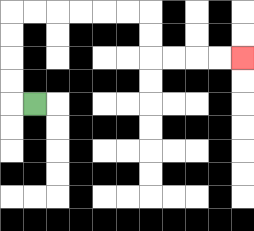{'start': '[1, 4]', 'end': '[10, 2]', 'path_directions': 'L,U,U,U,U,R,R,R,R,R,R,D,D,R,R,R,R', 'path_coordinates': '[[1, 4], [0, 4], [0, 3], [0, 2], [0, 1], [0, 0], [1, 0], [2, 0], [3, 0], [4, 0], [5, 0], [6, 0], [6, 1], [6, 2], [7, 2], [8, 2], [9, 2], [10, 2]]'}